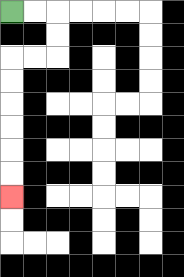{'start': '[0, 0]', 'end': '[0, 8]', 'path_directions': 'R,R,D,D,L,L,D,D,D,D,D,D', 'path_coordinates': '[[0, 0], [1, 0], [2, 0], [2, 1], [2, 2], [1, 2], [0, 2], [0, 3], [0, 4], [0, 5], [0, 6], [0, 7], [0, 8]]'}